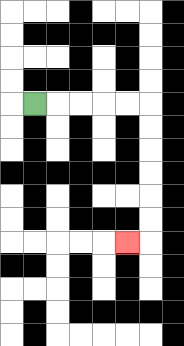{'start': '[1, 4]', 'end': '[5, 10]', 'path_directions': 'R,R,R,R,R,D,D,D,D,D,D,L', 'path_coordinates': '[[1, 4], [2, 4], [3, 4], [4, 4], [5, 4], [6, 4], [6, 5], [6, 6], [6, 7], [6, 8], [6, 9], [6, 10], [5, 10]]'}